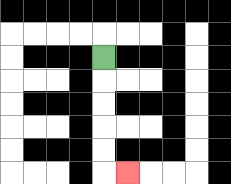{'start': '[4, 2]', 'end': '[5, 7]', 'path_directions': 'D,D,D,D,D,R', 'path_coordinates': '[[4, 2], [4, 3], [4, 4], [4, 5], [4, 6], [4, 7], [5, 7]]'}